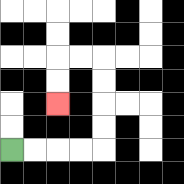{'start': '[0, 6]', 'end': '[2, 4]', 'path_directions': 'R,R,R,R,U,U,U,U,L,L,D,D', 'path_coordinates': '[[0, 6], [1, 6], [2, 6], [3, 6], [4, 6], [4, 5], [4, 4], [4, 3], [4, 2], [3, 2], [2, 2], [2, 3], [2, 4]]'}